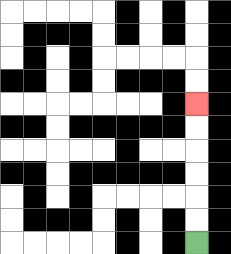{'start': '[8, 10]', 'end': '[8, 4]', 'path_directions': 'U,U,U,U,U,U', 'path_coordinates': '[[8, 10], [8, 9], [8, 8], [8, 7], [8, 6], [8, 5], [8, 4]]'}